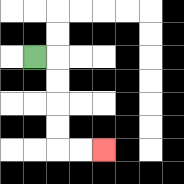{'start': '[1, 2]', 'end': '[4, 6]', 'path_directions': 'R,D,D,D,D,R,R', 'path_coordinates': '[[1, 2], [2, 2], [2, 3], [2, 4], [2, 5], [2, 6], [3, 6], [4, 6]]'}